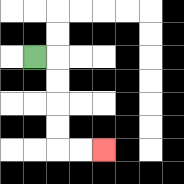{'start': '[1, 2]', 'end': '[4, 6]', 'path_directions': 'R,D,D,D,D,R,R', 'path_coordinates': '[[1, 2], [2, 2], [2, 3], [2, 4], [2, 5], [2, 6], [3, 6], [4, 6]]'}